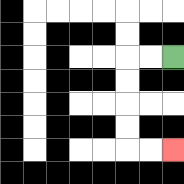{'start': '[7, 2]', 'end': '[7, 6]', 'path_directions': 'L,L,D,D,D,D,R,R', 'path_coordinates': '[[7, 2], [6, 2], [5, 2], [5, 3], [5, 4], [5, 5], [5, 6], [6, 6], [7, 6]]'}